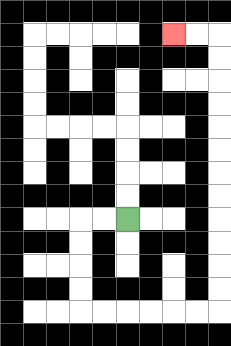{'start': '[5, 9]', 'end': '[7, 1]', 'path_directions': 'L,L,D,D,D,D,R,R,R,R,R,R,U,U,U,U,U,U,U,U,U,U,U,U,L,L', 'path_coordinates': '[[5, 9], [4, 9], [3, 9], [3, 10], [3, 11], [3, 12], [3, 13], [4, 13], [5, 13], [6, 13], [7, 13], [8, 13], [9, 13], [9, 12], [9, 11], [9, 10], [9, 9], [9, 8], [9, 7], [9, 6], [9, 5], [9, 4], [9, 3], [9, 2], [9, 1], [8, 1], [7, 1]]'}